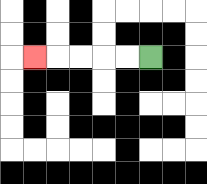{'start': '[6, 2]', 'end': '[1, 2]', 'path_directions': 'L,L,L,L,L', 'path_coordinates': '[[6, 2], [5, 2], [4, 2], [3, 2], [2, 2], [1, 2]]'}